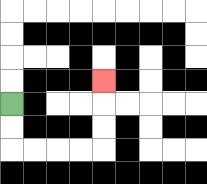{'start': '[0, 4]', 'end': '[4, 3]', 'path_directions': 'D,D,R,R,R,R,U,U,U', 'path_coordinates': '[[0, 4], [0, 5], [0, 6], [1, 6], [2, 6], [3, 6], [4, 6], [4, 5], [4, 4], [4, 3]]'}